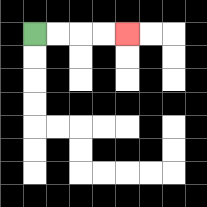{'start': '[1, 1]', 'end': '[5, 1]', 'path_directions': 'R,R,R,R', 'path_coordinates': '[[1, 1], [2, 1], [3, 1], [4, 1], [5, 1]]'}